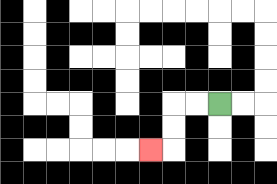{'start': '[9, 4]', 'end': '[6, 6]', 'path_directions': 'L,L,D,D,L', 'path_coordinates': '[[9, 4], [8, 4], [7, 4], [7, 5], [7, 6], [6, 6]]'}